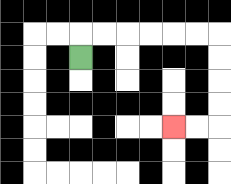{'start': '[3, 2]', 'end': '[7, 5]', 'path_directions': 'U,R,R,R,R,R,R,D,D,D,D,L,L', 'path_coordinates': '[[3, 2], [3, 1], [4, 1], [5, 1], [6, 1], [7, 1], [8, 1], [9, 1], [9, 2], [9, 3], [9, 4], [9, 5], [8, 5], [7, 5]]'}